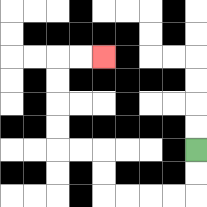{'start': '[8, 6]', 'end': '[4, 2]', 'path_directions': 'D,D,L,L,L,L,U,U,L,L,U,U,U,U,R,R', 'path_coordinates': '[[8, 6], [8, 7], [8, 8], [7, 8], [6, 8], [5, 8], [4, 8], [4, 7], [4, 6], [3, 6], [2, 6], [2, 5], [2, 4], [2, 3], [2, 2], [3, 2], [4, 2]]'}